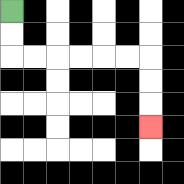{'start': '[0, 0]', 'end': '[6, 5]', 'path_directions': 'D,D,R,R,R,R,R,R,D,D,D', 'path_coordinates': '[[0, 0], [0, 1], [0, 2], [1, 2], [2, 2], [3, 2], [4, 2], [5, 2], [6, 2], [6, 3], [6, 4], [6, 5]]'}